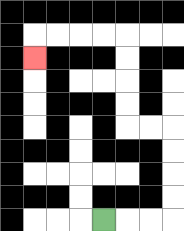{'start': '[4, 9]', 'end': '[1, 2]', 'path_directions': 'R,R,R,U,U,U,U,L,L,U,U,U,U,L,L,L,L,D', 'path_coordinates': '[[4, 9], [5, 9], [6, 9], [7, 9], [7, 8], [7, 7], [7, 6], [7, 5], [6, 5], [5, 5], [5, 4], [5, 3], [5, 2], [5, 1], [4, 1], [3, 1], [2, 1], [1, 1], [1, 2]]'}